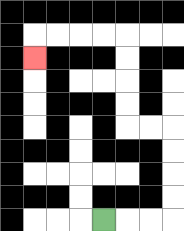{'start': '[4, 9]', 'end': '[1, 2]', 'path_directions': 'R,R,R,U,U,U,U,L,L,U,U,U,U,L,L,L,L,D', 'path_coordinates': '[[4, 9], [5, 9], [6, 9], [7, 9], [7, 8], [7, 7], [7, 6], [7, 5], [6, 5], [5, 5], [5, 4], [5, 3], [5, 2], [5, 1], [4, 1], [3, 1], [2, 1], [1, 1], [1, 2]]'}